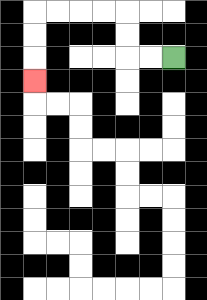{'start': '[7, 2]', 'end': '[1, 3]', 'path_directions': 'L,L,U,U,L,L,L,L,D,D,D', 'path_coordinates': '[[7, 2], [6, 2], [5, 2], [5, 1], [5, 0], [4, 0], [3, 0], [2, 0], [1, 0], [1, 1], [1, 2], [1, 3]]'}